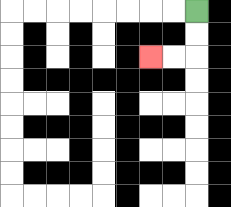{'start': '[8, 0]', 'end': '[6, 2]', 'path_directions': 'D,D,L,L', 'path_coordinates': '[[8, 0], [8, 1], [8, 2], [7, 2], [6, 2]]'}